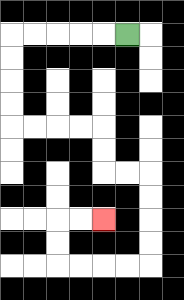{'start': '[5, 1]', 'end': '[4, 9]', 'path_directions': 'L,L,L,L,L,D,D,D,D,R,R,R,R,D,D,R,R,D,D,D,D,L,L,L,L,U,U,R,R', 'path_coordinates': '[[5, 1], [4, 1], [3, 1], [2, 1], [1, 1], [0, 1], [0, 2], [0, 3], [0, 4], [0, 5], [1, 5], [2, 5], [3, 5], [4, 5], [4, 6], [4, 7], [5, 7], [6, 7], [6, 8], [6, 9], [6, 10], [6, 11], [5, 11], [4, 11], [3, 11], [2, 11], [2, 10], [2, 9], [3, 9], [4, 9]]'}